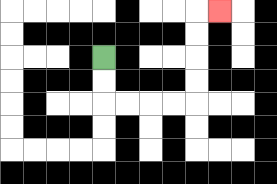{'start': '[4, 2]', 'end': '[9, 0]', 'path_directions': 'D,D,R,R,R,R,U,U,U,U,R', 'path_coordinates': '[[4, 2], [4, 3], [4, 4], [5, 4], [6, 4], [7, 4], [8, 4], [8, 3], [8, 2], [8, 1], [8, 0], [9, 0]]'}